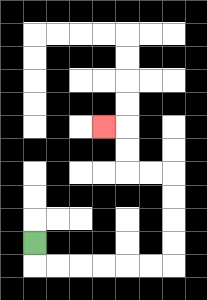{'start': '[1, 10]', 'end': '[4, 5]', 'path_directions': 'D,R,R,R,R,R,R,U,U,U,U,L,L,U,U,L', 'path_coordinates': '[[1, 10], [1, 11], [2, 11], [3, 11], [4, 11], [5, 11], [6, 11], [7, 11], [7, 10], [7, 9], [7, 8], [7, 7], [6, 7], [5, 7], [5, 6], [5, 5], [4, 5]]'}